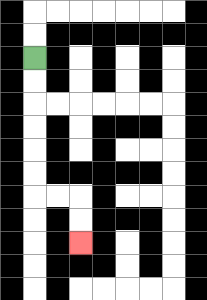{'start': '[1, 2]', 'end': '[3, 10]', 'path_directions': 'D,D,D,D,D,D,R,R,D,D', 'path_coordinates': '[[1, 2], [1, 3], [1, 4], [1, 5], [1, 6], [1, 7], [1, 8], [2, 8], [3, 8], [3, 9], [3, 10]]'}